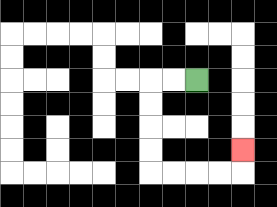{'start': '[8, 3]', 'end': '[10, 6]', 'path_directions': 'L,L,D,D,D,D,R,R,R,R,U', 'path_coordinates': '[[8, 3], [7, 3], [6, 3], [6, 4], [6, 5], [6, 6], [6, 7], [7, 7], [8, 7], [9, 7], [10, 7], [10, 6]]'}